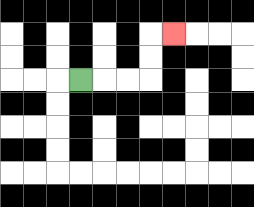{'start': '[3, 3]', 'end': '[7, 1]', 'path_directions': 'R,R,R,U,U,R', 'path_coordinates': '[[3, 3], [4, 3], [5, 3], [6, 3], [6, 2], [6, 1], [7, 1]]'}